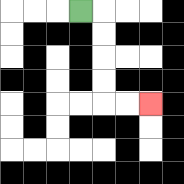{'start': '[3, 0]', 'end': '[6, 4]', 'path_directions': 'R,D,D,D,D,R,R', 'path_coordinates': '[[3, 0], [4, 0], [4, 1], [4, 2], [4, 3], [4, 4], [5, 4], [6, 4]]'}